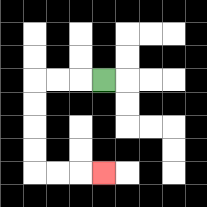{'start': '[4, 3]', 'end': '[4, 7]', 'path_directions': 'L,L,L,D,D,D,D,R,R,R', 'path_coordinates': '[[4, 3], [3, 3], [2, 3], [1, 3], [1, 4], [1, 5], [1, 6], [1, 7], [2, 7], [3, 7], [4, 7]]'}